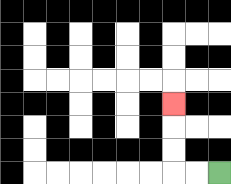{'start': '[9, 7]', 'end': '[7, 4]', 'path_directions': 'L,L,U,U,U', 'path_coordinates': '[[9, 7], [8, 7], [7, 7], [7, 6], [7, 5], [7, 4]]'}